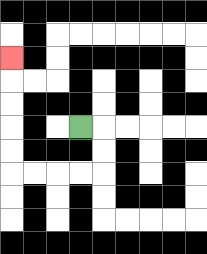{'start': '[3, 5]', 'end': '[0, 2]', 'path_directions': 'R,D,D,L,L,L,L,U,U,U,U,U', 'path_coordinates': '[[3, 5], [4, 5], [4, 6], [4, 7], [3, 7], [2, 7], [1, 7], [0, 7], [0, 6], [0, 5], [0, 4], [0, 3], [0, 2]]'}